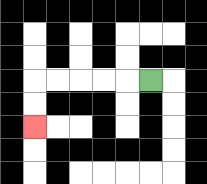{'start': '[6, 3]', 'end': '[1, 5]', 'path_directions': 'L,L,L,L,L,D,D', 'path_coordinates': '[[6, 3], [5, 3], [4, 3], [3, 3], [2, 3], [1, 3], [1, 4], [1, 5]]'}